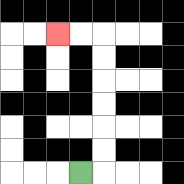{'start': '[3, 7]', 'end': '[2, 1]', 'path_directions': 'R,U,U,U,U,U,U,L,L', 'path_coordinates': '[[3, 7], [4, 7], [4, 6], [4, 5], [4, 4], [4, 3], [4, 2], [4, 1], [3, 1], [2, 1]]'}